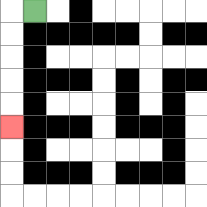{'start': '[1, 0]', 'end': '[0, 5]', 'path_directions': 'L,D,D,D,D,D', 'path_coordinates': '[[1, 0], [0, 0], [0, 1], [0, 2], [0, 3], [0, 4], [0, 5]]'}